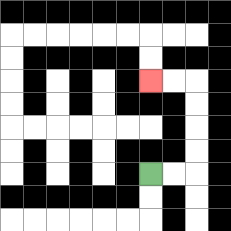{'start': '[6, 7]', 'end': '[6, 3]', 'path_directions': 'R,R,U,U,U,U,L,L', 'path_coordinates': '[[6, 7], [7, 7], [8, 7], [8, 6], [8, 5], [8, 4], [8, 3], [7, 3], [6, 3]]'}